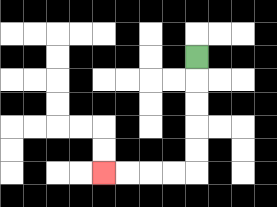{'start': '[8, 2]', 'end': '[4, 7]', 'path_directions': 'D,D,D,D,D,L,L,L,L', 'path_coordinates': '[[8, 2], [8, 3], [8, 4], [8, 5], [8, 6], [8, 7], [7, 7], [6, 7], [5, 7], [4, 7]]'}